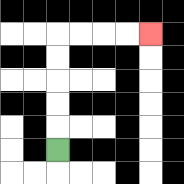{'start': '[2, 6]', 'end': '[6, 1]', 'path_directions': 'U,U,U,U,U,R,R,R,R', 'path_coordinates': '[[2, 6], [2, 5], [2, 4], [2, 3], [2, 2], [2, 1], [3, 1], [4, 1], [5, 1], [6, 1]]'}